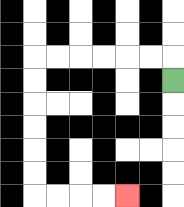{'start': '[7, 3]', 'end': '[5, 8]', 'path_directions': 'U,L,L,L,L,L,L,D,D,D,D,D,D,R,R,R,R', 'path_coordinates': '[[7, 3], [7, 2], [6, 2], [5, 2], [4, 2], [3, 2], [2, 2], [1, 2], [1, 3], [1, 4], [1, 5], [1, 6], [1, 7], [1, 8], [2, 8], [3, 8], [4, 8], [5, 8]]'}